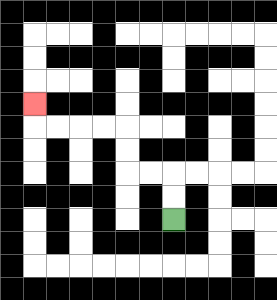{'start': '[7, 9]', 'end': '[1, 4]', 'path_directions': 'U,U,L,L,U,U,L,L,L,L,U', 'path_coordinates': '[[7, 9], [7, 8], [7, 7], [6, 7], [5, 7], [5, 6], [5, 5], [4, 5], [3, 5], [2, 5], [1, 5], [1, 4]]'}